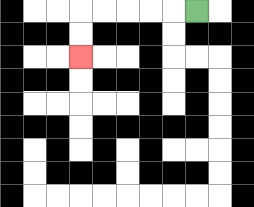{'start': '[8, 0]', 'end': '[3, 2]', 'path_directions': 'L,L,L,L,L,D,D', 'path_coordinates': '[[8, 0], [7, 0], [6, 0], [5, 0], [4, 0], [3, 0], [3, 1], [3, 2]]'}